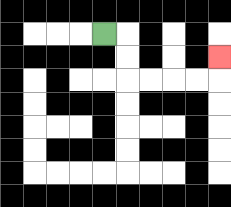{'start': '[4, 1]', 'end': '[9, 2]', 'path_directions': 'R,D,D,R,R,R,R,U', 'path_coordinates': '[[4, 1], [5, 1], [5, 2], [5, 3], [6, 3], [7, 3], [8, 3], [9, 3], [9, 2]]'}